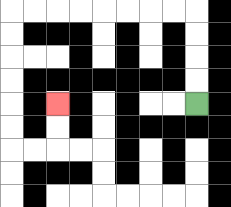{'start': '[8, 4]', 'end': '[2, 4]', 'path_directions': 'U,U,U,U,L,L,L,L,L,L,L,L,D,D,D,D,D,D,R,R,U,U', 'path_coordinates': '[[8, 4], [8, 3], [8, 2], [8, 1], [8, 0], [7, 0], [6, 0], [5, 0], [4, 0], [3, 0], [2, 0], [1, 0], [0, 0], [0, 1], [0, 2], [0, 3], [0, 4], [0, 5], [0, 6], [1, 6], [2, 6], [2, 5], [2, 4]]'}